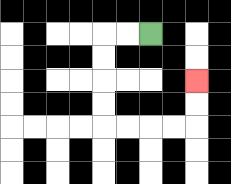{'start': '[6, 1]', 'end': '[8, 3]', 'path_directions': 'L,L,D,D,D,D,R,R,R,R,U,U', 'path_coordinates': '[[6, 1], [5, 1], [4, 1], [4, 2], [4, 3], [4, 4], [4, 5], [5, 5], [6, 5], [7, 5], [8, 5], [8, 4], [8, 3]]'}